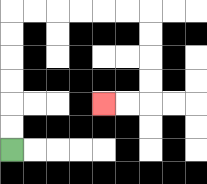{'start': '[0, 6]', 'end': '[4, 4]', 'path_directions': 'U,U,U,U,U,U,R,R,R,R,R,R,D,D,D,D,L,L', 'path_coordinates': '[[0, 6], [0, 5], [0, 4], [0, 3], [0, 2], [0, 1], [0, 0], [1, 0], [2, 0], [3, 0], [4, 0], [5, 0], [6, 0], [6, 1], [6, 2], [6, 3], [6, 4], [5, 4], [4, 4]]'}